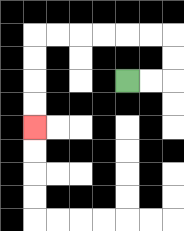{'start': '[5, 3]', 'end': '[1, 5]', 'path_directions': 'R,R,U,U,L,L,L,L,L,L,D,D,D,D', 'path_coordinates': '[[5, 3], [6, 3], [7, 3], [7, 2], [7, 1], [6, 1], [5, 1], [4, 1], [3, 1], [2, 1], [1, 1], [1, 2], [1, 3], [1, 4], [1, 5]]'}